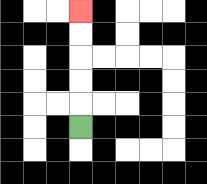{'start': '[3, 5]', 'end': '[3, 0]', 'path_directions': 'U,U,U,U,U', 'path_coordinates': '[[3, 5], [3, 4], [3, 3], [3, 2], [3, 1], [3, 0]]'}